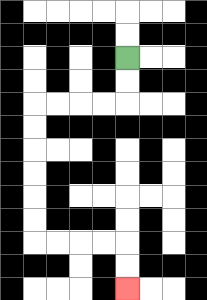{'start': '[5, 2]', 'end': '[5, 12]', 'path_directions': 'D,D,L,L,L,L,D,D,D,D,D,D,R,R,R,R,D,D', 'path_coordinates': '[[5, 2], [5, 3], [5, 4], [4, 4], [3, 4], [2, 4], [1, 4], [1, 5], [1, 6], [1, 7], [1, 8], [1, 9], [1, 10], [2, 10], [3, 10], [4, 10], [5, 10], [5, 11], [5, 12]]'}